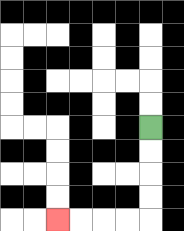{'start': '[6, 5]', 'end': '[2, 9]', 'path_directions': 'D,D,D,D,L,L,L,L', 'path_coordinates': '[[6, 5], [6, 6], [6, 7], [6, 8], [6, 9], [5, 9], [4, 9], [3, 9], [2, 9]]'}